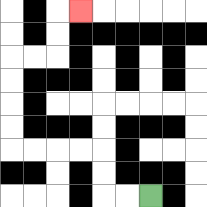{'start': '[6, 8]', 'end': '[3, 0]', 'path_directions': 'L,L,U,U,L,L,L,L,U,U,U,U,R,R,U,U,R', 'path_coordinates': '[[6, 8], [5, 8], [4, 8], [4, 7], [4, 6], [3, 6], [2, 6], [1, 6], [0, 6], [0, 5], [0, 4], [0, 3], [0, 2], [1, 2], [2, 2], [2, 1], [2, 0], [3, 0]]'}